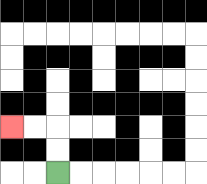{'start': '[2, 7]', 'end': '[0, 5]', 'path_directions': 'U,U,L,L', 'path_coordinates': '[[2, 7], [2, 6], [2, 5], [1, 5], [0, 5]]'}